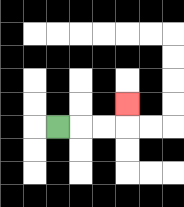{'start': '[2, 5]', 'end': '[5, 4]', 'path_directions': 'R,R,R,U', 'path_coordinates': '[[2, 5], [3, 5], [4, 5], [5, 5], [5, 4]]'}